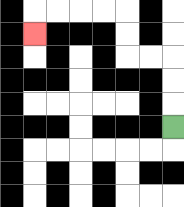{'start': '[7, 5]', 'end': '[1, 1]', 'path_directions': 'U,U,U,L,L,U,U,L,L,L,L,D', 'path_coordinates': '[[7, 5], [7, 4], [7, 3], [7, 2], [6, 2], [5, 2], [5, 1], [5, 0], [4, 0], [3, 0], [2, 0], [1, 0], [1, 1]]'}